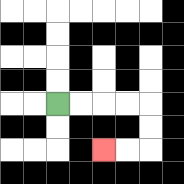{'start': '[2, 4]', 'end': '[4, 6]', 'path_directions': 'R,R,R,R,D,D,L,L', 'path_coordinates': '[[2, 4], [3, 4], [4, 4], [5, 4], [6, 4], [6, 5], [6, 6], [5, 6], [4, 6]]'}